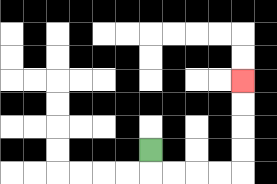{'start': '[6, 6]', 'end': '[10, 3]', 'path_directions': 'D,R,R,R,R,U,U,U,U', 'path_coordinates': '[[6, 6], [6, 7], [7, 7], [8, 7], [9, 7], [10, 7], [10, 6], [10, 5], [10, 4], [10, 3]]'}